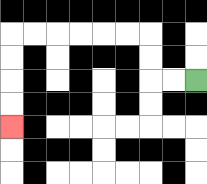{'start': '[8, 3]', 'end': '[0, 5]', 'path_directions': 'L,L,U,U,L,L,L,L,L,L,D,D,D,D', 'path_coordinates': '[[8, 3], [7, 3], [6, 3], [6, 2], [6, 1], [5, 1], [4, 1], [3, 1], [2, 1], [1, 1], [0, 1], [0, 2], [0, 3], [0, 4], [0, 5]]'}